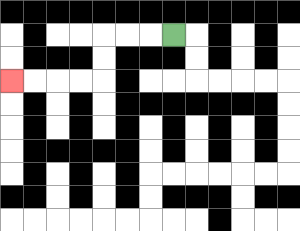{'start': '[7, 1]', 'end': '[0, 3]', 'path_directions': 'L,L,L,D,D,L,L,L,L', 'path_coordinates': '[[7, 1], [6, 1], [5, 1], [4, 1], [4, 2], [4, 3], [3, 3], [2, 3], [1, 3], [0, 3]]'}